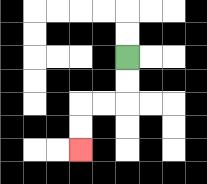{'start': '[5, 2]', 'end': '[3, 6]', 'path_directions': 'D,D,L,L,D,D', 'path_coordinates': '[[5, 2], [5, 3], [5, 4], [4, 4], [3, 4], [3, 5], [3, 6]]'}